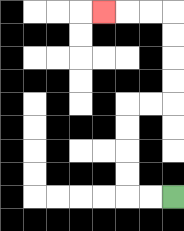{'start': '[7, 8]', 'end': '[4, 0]', 'path_directions': 'L,L,U,U,U,U,R,R,U,U,U,U,L,L,L', 'path_coordinates': '[[7, 8], [6, 8], [5, 8], [5, 7], [5, 6], [5, 5], [5, 4], [6, 4], [7, 4], [7, 3], [7, 2], [7, 1], [7, 0], [6, 0], [5, 0], [4, 0]]'}